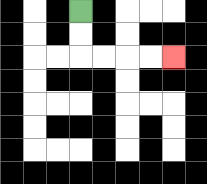{'start': '[3, 0]', 'end': '[7, 2]', 'path_directions': 'D,D,R,R,R,R', 'path_coordinates': '[[3, 0], [3, 1], [3, 2], [4, 2], [5, 2], [6, 2], [7, 2]]'}